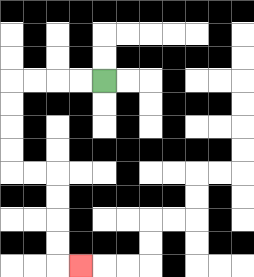{'start': '[4, 3]', 'end': '[3, 11]', 'path_directions': 'L,L,L,L,D,D,D,D,R,R,D,D,D,D,R', 'path_coordinates': '[[4, 3], [3, 3], [2, 3], [1, 3], [0, 3], [0, 4], [0, 5], [0, 6], [0, 7], [1, 7], [2, 7], [2, 8], [2, 9], [2, 10], [2, 11], [3, 11]]'}